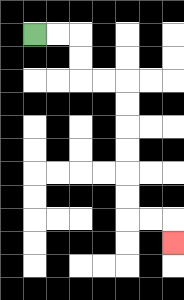{'start': '[1, 1]', 'end': '[7, 10]', 'path_directions': 'R,R,D,D,R,R,D,D,D,D,D,D,R,R,D', 'path_coordinates': '[[1, 1], [2, 1], [3, 1], [3, 2], [3, 3], [4, 3], [5, 3], [5, 4], [5, 5], [5, 6], [5, 7], [5, 8], [5, 9], [6, 9], [7, 9], [7, 10]]'}